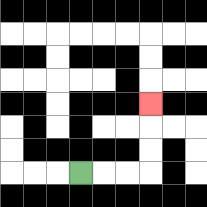{'start': '[3, 7]', 'end': '[6, 4]', 'path_directions': 'R,R,R,U,U,U', 'path_coordinates': '[[3, 7], [4, 7], [5, 7], [6, 7], [6, 6], [6, 5], [6, 4]]'}